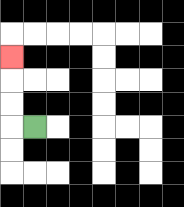{'start': '[1, 5]', 'end': '[0, 2]', 'path_directions': 'L,U,U,U', 'path_coordinates': '[[1, 5], [0, 5], [0, 4], [0, 3], [0, 2]]'}